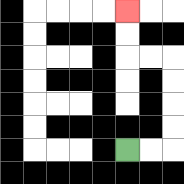{'start': '[5, 6]', 'end': '[5, 0]', 'path_directions': 'R,R,U,U,U,U,L,L,U,U', 'path_coordinates': '[[5, 6], [6, 6], [7, 6], [7, 5], [7, 4], [7, 3], [7, 2], [6, 2], [5, 2], [5, 1], [5, 0]]'}